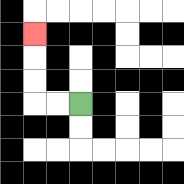{'start': '[3, 4]', 'end': '[1, 1]', 'path_directions': 'L,L,U,U,U', 'path_coordinates': '[[3, 4], [2, 4], [1, 4], [1, 3], [1, 2], [1, 1]]'}